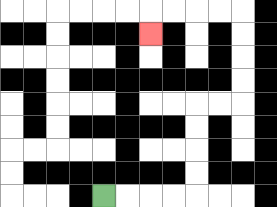{'start': '[4, 8]', 'end': '[6, 1]', 'path_directions': 'R,R,R,R,U,U,U,U,R,R,U,U,U,U,L,L,L,L,D', 'path_coordinates': '[[4, 8], [5, 8], [6, 8], [7, 8], [8, 8], [8, 7], [8, 6], [8, 5], [8, 4], [9, 4], [10, 4], [10, 3], [10, 2], [10, 1], [10, 0], [9, 0], [8, 0], [7, 0], [6, 0], [6, 1]]'}